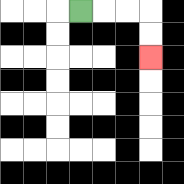{'start': '[3, 0]', 'end': '[6, 2]', 'path_directions': 'R,R,R,D,D', 'path_coordinates': '[[3, 0], [4, 0], [5, 0], [6, 0], [6, 1], [6, 2]]'}